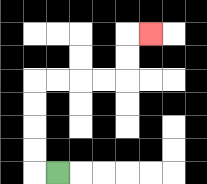{'start': '[2, 7]', 'end': '[6, 1]', 'path_directions': 'L,U,U,U,U,R,R,R,R,U,U,R', 'path_coordinates': '[[2, 7], [1, 7], [1, 6], [1, 5], [1, 4], [1, 3], [2, 3], [3, 3], [4, 3], [5, 3], [5, 2], [5, 1], [6, 1]]'}